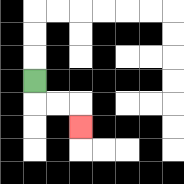{'start': '[1, 3]', 'end': '[3, 5]', 'path_directions': 'D,R,R,D', 'path_coordinates': '[[1, 3], [1, 4], [2, 4], [3, 4], [3, 5]]'}